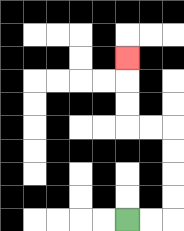{'start': '[5, 9]', 'end': '[5, 2]', 'path_directions': 'R,R,U,U,U,U,L,L,U,U,U', 'path_coordinates': '[[5, 9], [6, 9], [7, 9], [7, 8], [7, 7], [7, 6], [7, 5], [6, 5], [5, 5], [5, 4], [5, 3], [5, 2]]'}